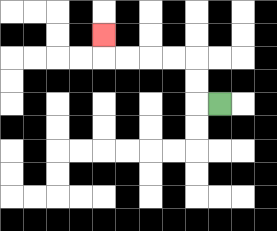{'start': '[9, 4]', 'end': '[4, 1]', 'path_directions': 'L,U,U,L,L,L,L,U', 'path_coordinates': '[[9, 4], [8, 4], [8, 3], [8, 2], [7, 2], [6, 2], [5, 2], [4, 2], [4, 1]]'}